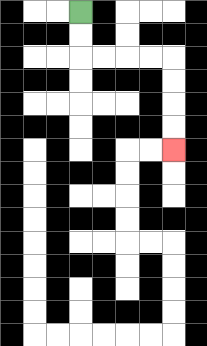{'start': '[3, 0]', 'end': '[7, 6]', 'path_directions': 'D,D,R,R,R,R,D,D,D,D', 'path_coordinates': '[[3, 0], [3, 1], [3, 2], [4, 2], [5, 2], [6, 2], [7, 2], [7, 3], [7, 4], [7, 5], [7, 6]]'}